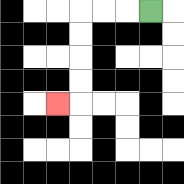{'start': '[6, 0]', 'end': '[2, 4]', 'path_directions': 'L,L,L,D,D,D,D,L', 'path_coordinates': '[[6, 0], [5, 0], [4, 0], [3, 0], [3, 1], [3, 2], [3, 3], [3, 4], [2, 4]]'}